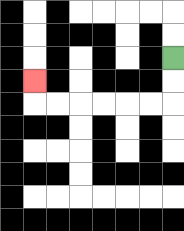{'start': '[7, 2]', 'end': '[1, 3]', 'path_directions': 'D,D,L,L,L,L,L,L,U', 'path_coordinates': '[[7, 2], [7, 3], [7, 4], [6, 4], [5, 4], [4, 4], [3, 4], [2, 4], [1, 4], [1, 3]]'}